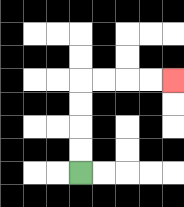{'start': '[3, 7]', 'end': '[7, 3]', 'path_directions': 'U,U,U,U,R,R,R,R', 'path_coordinates': '[[3, 7], [3, 6], [3, 5], [3, 4], [3, 3], [4, 3], [5, 3], [6, 3], [7, 3]]'}